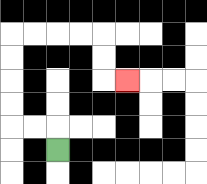{'start': '[2, 6]', 'end': '[5, 3]', 'path_directions': 'U,L,L,U,U,U,U,R,R,R,R,D,D,R', 'path_coordinates': '[[2, 6], [2, 5], [1, 5], [0, 5], [0, 4], [0, 3], [0, 2], [0, 1], [1, 1], [2, 1], [3, 1], [4, 1], [4, 2], [4, 3], [5, 3]]'}